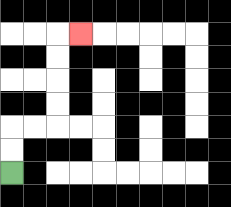{'start': '[0, 7]', 'end': '[3, 1]', 'path_directions': 'U,U,R,R,U,U,U,U,R', 'path_coordinates': '[[0, 7], [0, 6], [0, 5], [1, 5], [2, 5], [2, 4], [2, 3], [2, 2], [2, 1], [3, 1]]'}